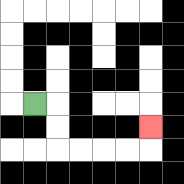{'start': '[1, 4]', 'end': '[6, 5]', 'path_directions': 'R,D,D,R,R,R,R,U', 'path_coordinates': '[[1, 4], [2, 4], [2, 5], [2, 6], [3, 6], [4, 6], [5, 6], [6, 6], [6, 5]]'}